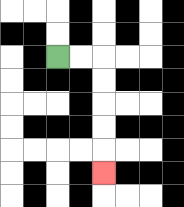{'start': '[2, 2]', 'end': '[4, 7]', 'path_directions': 'R,R,D,D,D,D,D', 'path_coordinates': '[[2, 2], [3, 2], [4, 2], [4, 3], [4, 4], [4, 5], [4, 6], [4, 7]]'}